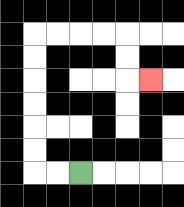{'start': '[3, 7]', 'end': '[6, 3]', 'path_directions': 'L,L,U,U,U,U,U,U,R,R,R,R,D,D,R', 'path_coordinates': '[[3, 7], [2, 7], [1, 7], [1, 6], [1, 5], [1, 4], [1, 3], [1, 2], [1, 1], [2, 1], [3, 1], [4, 1], [5, 1], [5, 2], [5, 3], [6, 3]]'}